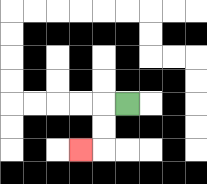{'start': '[5, 4]', 'end': '[3, 6]', 'path_directions': 'L,D,D,L', 'path_coordinates': '[[5, 4], [4, 4], [4, 5], [4, 6], [3, 6]]'}